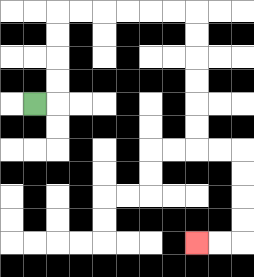{'start': '[1, 4]', 'end': '[8, 10]', 'path_directions': 'R,U,U,U,U,R,R,R,R,R,R,D,D,D,D,D,D,R,R,D,D,D,D,L,L', 'path_coordinates': '[[1, 4], [2, 4], [2, 3], [2, 2], [2, 1], [2, 0], [3, 0], [4, 0], [5, 0], [6, 0], [7, 0], [8, 0], [8, 1], [8, 2], [8, 3], [8, 4], [8, 5], [8, 6], [9, 6], [10, 6], [10, 7], [10, 8], [10, 9], [10, 10], [9, 10], [8, 10]]'}